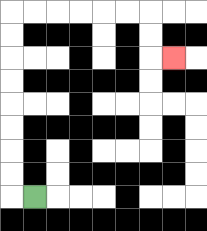{'start': '[1, 8]', 'end': '[7, 2]', 'path_directions': 'L,U,U,U,U,U,U,U,U,R,R,R,R,R,R,D,D,R', 'path_coordinates': '[[1, 8], [0, 8], [0, 7], [0, 6], [0, 5], [0, 4], [0, 3], [0, 2], [0, 1], [0, 0], [1, 0], [2, 0], [3, 0], [4, 0], [5, 0], [6, 0], [6, 1], [6, 2], [7, 2]]'}